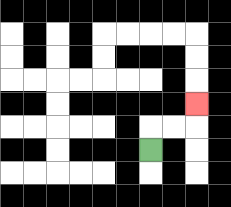{'start': '[6, 6]', 'end': '[8, 4]', 'path_directions': 'U,R,R,U', 'path_coordinates': '[[6, 6], [6, 5], [7, 5], [8, 5], [8, 4]]'}